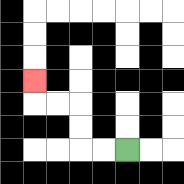{'start': '[5, 6]', 'end': '[1, 3]', 'path_directions': 'L,L,U,U,L,L,U', 'path_coordinates': '[[5, 6], [4, 6], [3, 6], [3, 5], [3, 4], [2, 4], [1, 4], [1, 3]]'}